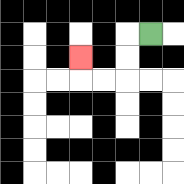{'start': '[6, 1]', 'end': '[3, 2]', 'path_directions': 'L,D,D,L,L,U', 'path_coordinates': '[[6, 1], [5, 1], [5, 2], [5, 3], [4, 3], [3, 3], [3, 2]]'}